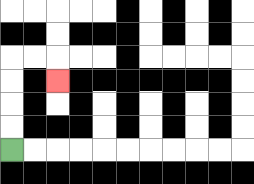{'start': '[0, 6]', 'end': '[2, 3]', 'path_directions': 'U,U,U,U,R,R,D', 'path_coordinates': '[[0, 6], [0, 5], [0, 4], [0, 3], [0, 2], [1, 2], [2, 2], [2, 3]]'}